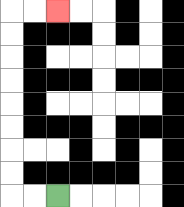{'start': '[2, 8]', 'end': '[2, 0]', 'path_directions': 'L,L,U,U,U,U,U,U,U,U,R,R', 'path_coordinates': '[[2, 8], [1, 8], [0, 8], [0, 7], [0, 6], [0, 5], [0, 4], [0, 3], [0, 2], [0, 1], [0, 0], [1, 0], [2, 0]]'}